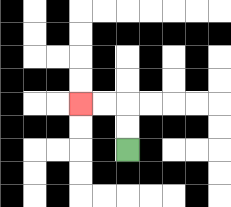{'start': '[5, 6]', 'end': '[3, 4]', 'path_directions': 'U,U,L,L', 'path_coordinates': '[[5, 6], [5, 5], [5, 4], [4, 4], [3, 4]]'}